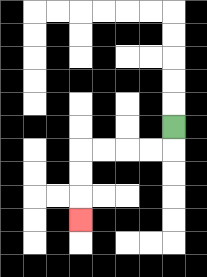{'start': '[7, 5]', 'end': '[3, 9]', 'path_directions': 'D,L,L,L,L,D,D,D', 'path_coordinates': '[[7, 5], [7, 6], [6, 6], [5, 6], [4, 6], [3, 6], [3, 7], [3, 8], [3, 9]]'}